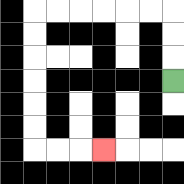{'start': '[7, 3]', 'end': '[4, 6]', 'path_directions': 'U,U,U,L,L,L,L,L,L,D,D,D,D,D,D,R,R,R', 'path_coordinates': '[[7, 3], [7, 2], [7, 1], [7, 0], [6, 0], [5, 0], [4, 0], [3, 0], [2, 0], [1, 0], [1, 1], [1, 2], [1, 3], [1, 4], [1, 5], [1, 6], [2, 6], [3, 6], [4, 6]]'}